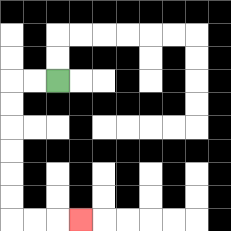{'start': '[2, 3]', 'end': '[3, 9]', 'path_directions': 'L,L,D,D,D,D,D,D,R,R,R', 'path_coordinates': '[[2, 3], [1, 3], [0, 3], [0, 4], [0, 5], [0, 6], [0, 7], [0, 8], [0, 9], [1, 9], [2, 9], [3, 9]]'}